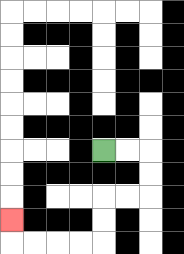{'start': '[4, 6]', 'end': '[0, 9]', 'path_directions': 'R,R,D,D,L,L,D,D,L,L,L,L,U', 'path_coordinates': '[[4, 6], [5, 6], [6, 6], [6, 7], [6, 8], [5, 8], [4, 8], [4, 9], [4, 10], [3, 10], [2, 10], [1, 10], [0, 10], [0, 9]]'}